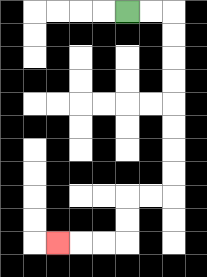{'start': '[5, 0]', 'end': '[2, 10]', 'path_directions': 'R,R,D,D,D,D,D,D,D,D,L,L,D,D,L,L,L', 'path_coordinates': '[[5, 0], [6, 0], [7, 0], [7, 1], [7, 2], [7, 3], [7, 4], [7, 5], [7, 6], [7, 7], [7, 8], [6, 8], [5, 8], [5, 9], [5, 10], [4, 10], [3, 10], [2, 10]]'}